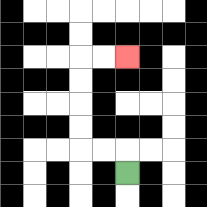{'start': '[5, 7]', 'end': '[5, 2]', 'path_directions': 'U,L,L,U,U,U,U,R,R', 'path_coordinates': '[[5, 7], [5, 6], [4, 6], [3, 6], [3, 5], [3, 4], [3, 3], [3, 2], [4, 2], [5, 2]]'}